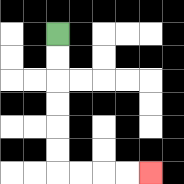{'start': '[2, 1]', 'end': '[6, 7]', 'path_directions': 'D,D,D,D,D,D,R,R,R,R', 'path_coordinates': '[[2, 1], [2, 2], [2, 3], [2, 4], [2, 5], [2, 6], [2, 7], [3, 7], [4, 7], [5, 7], [6, 7]]'}